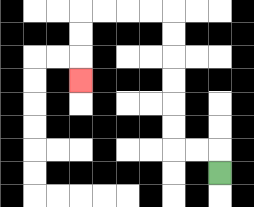{'start': '[9, 7]', 'end': '[3, 3]', 'path_directions': 'U,L,L,U,U,U,U,U,U,L,L,L,L,D,D,D', 'path_coordinates': '[[9, 7], [9, 6], [8, 6], [7, 6], [7, 5], [7, 4], [7, 3], [7, 2], [7, 1], [7, 0], [6, 0], [5, 0], [4, 0], [3, 0], [3, 1], [3, 2], [3, 3]]'}